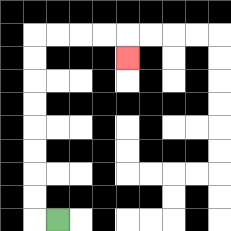{'start': '[2, 9]', 'end': '[5, 2]', 'path_directions': 'L,U,U,U,U,U,U,U,U,R,R,R,R,D', 'path_coordinates': '[[2, 9], [1, 9], [1, 8], [1, 7], [1, 6], [1, 5], [1, 4], [1, 3], [1, 2], [1, 1], [2, 1], [3, 1], [4, 1], [5, 1], [5, 2]]'}